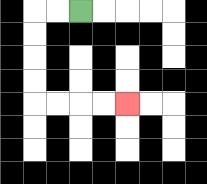{'start': '[3, 0]', 'end': '[5, 4]', 'path_directions': 'L,L,D,D,D,D,R,R,R,R', 'path_coordinates': '[[3, 0], [2, 0], [1, 0], [1, 1], [1, 2], [1, 3], [1, 4], [2, 4], [3, 4], [4, 4], [5, 4]]'}